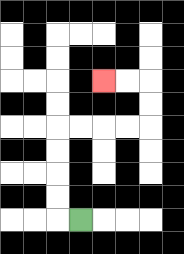{'start': '[3, 9]', 'end': '[4, 3]', 'path_directions': 'L,U,U,U,U,R,R,R,R,U,U,L,L', 'path_coordinates': '[[3, 9], [2, 9], [2, 8], [2, 7], [2, 6], [2, 5], [3, 5], [4, 5], [5, 5], [6, 5], [6, 4], [6, 3], [5, 3], [4, 3]]'}